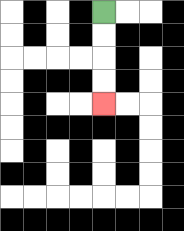{'start': '[4, 0]', 'end': '[4, 4]', 'path_directions': 'D,D,D,D', 'path_coordinates': '[[4, 0], [4, 1], [4, 2], [4, 3], [4, 4]]'}